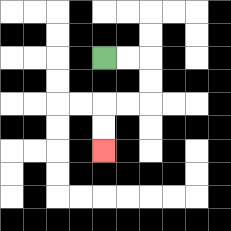{'start': '[4, 2]', 'end': '[4, 6]', 'path_directions': 'R,R,D,D,L,L,D,D', 'path_coordinates': '[[4, 2], [5, 2], [6, 2], [6, 3], [6, 4], [5, 4], [4, 4], [4, 5], [4, 6]]'}